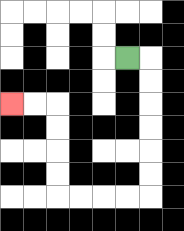{'start': '[5, 2]', 'end': '[0, 4]', 'path_directions': 'R,D,D,D,D,D,D,L,L,L,L,U,U,U,U,L,L', 'path_coordinates': '[[5, 2], [6, 2], [6, 3], [6, 4], [6, 5], [6, 6], [6, 7], [6, 8], [5, 8], [4, 8], [3, 8], [2, 8], [2, 7], [2, 6], [2, 5], [2, 4], [1, 4], [0, 4]]'}